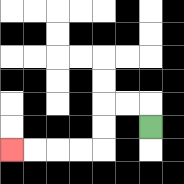{'start': '[6, 5]', 'end': '[0, 6]', 'path_directions': 'U,L,L,D,D,L,L,L,L', 'path_coordinates': '[[6, 5], [6, 4], [5, 4], [4, 4], [4, 5], [4, 6], [3, 6], [2, 6], [1, 6], [0, 6]]'}